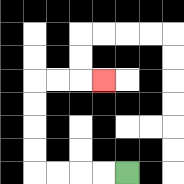{'start': '[5, 7]', 'end': '[4, 3]', 'path_directions': 'L,L,L,L,U,U,U,U,R,R,R', 'path_coordinates': '[[5, 7], [4, 7], [3, 7], [2, 7], [1, 7], [1, 6], [1, 5], [1, 4], [1, 3], [2, 3], [3, 3], [4, 3]]'}